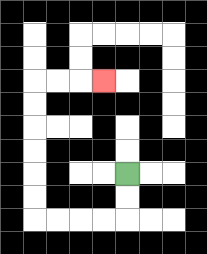{'start': '[5, 7]', 'end': '[4, 3]', 'path_directions': 'D,D,L,L,L,L,U,U,U,U,U,U,R,R,R', 'path_coordinates': '[[5, 7], [5, 8], [5, 9], [4, 9], [3, 9], [2, 9], [1, 9], [1, 8], [1, 7], [1, 6], [1, 5], [1, 4], [1, 3], [2, 3], [3, 3], [4, 3]]'}